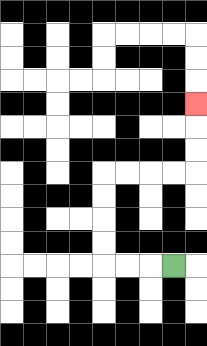{'start': '[7, 11]', 'end': '[8, 4]', 'path_directions': 'L,L,L,U,U,U,U,R,R,R,R,U,U,U', 'path_coordinates': '[[7, 11], [6, 11], [5, 11], [4, 11], [4, 10], [4, 9], [4, 8], [4, 7], [5, 7], [6, 7], [7, 7], [8, 7], [8, 6], [8, 5], [8, 4]]'}